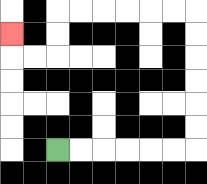{'start': '[2, 6]', 'end': '[0, 1]', 'path_directions': 'R,R,R,R,R,R,U,U,U,U,U,U,L,L,L,L,L,L,D,D,L,L,U', 'path_coordinates': '[[2, 6], [3, 6], [4, 6], [5, 6], [6, 6], [7, 6], [8, 6], [8, 5], [8, 4], [8, 3], [8, 2], [8, 1], [8, 0], [7, 0], [6, 0], [5, 0], [4, 0], [3, 0], [2, 0], [2, 1], [2, 2], [1, 2], [0, 2], [0, 1]]'}